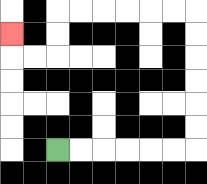{'start': '[2, 6]', 'end': '[0, 1]', 'path_directions': 'R,R,R,R,R,R,U,U,U,U,U,U,L,L,L,L,L,L,D,D,L,L,U', 'path_coordinates': '[[2, 6], [3, 6], [4, 6], [5, 6], [6, 6], [7, 6], [8, 6], [8, 5], [8, 4], [8, 3], [8, 2], [8, 1], [8, 0], [7, 0], [6, 0], [5, 0], [4, 0], [3, 0], [2, 0], [2, 1], [2, 2], [1, 2], [0, 2], [0, 1]]'}